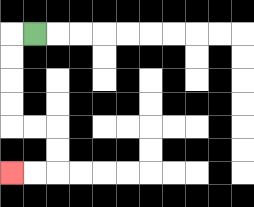{'start': '[1, 1]', 'end': '[0, 7]', 'path_directions': 'L,D,D,D,D,R,R,D,D,L,L', 'path_coordinates': '[[1, 1], [0, 1], [0, 2], [0, 3], [0, 4], [0, 5], [1, 5], [2, 5], [2, 6], [2, 7], [1, 7], [0, 7]]'}